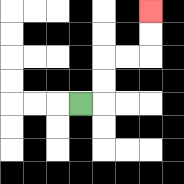{'start': '[3, 4]', 'end': '[6, 0]', 'path_directions': 'R,U,U,R,R,U,U', 'path_coordinates': '[[3, 4], [4, 4], [4, 3], [4, 2], [5, 2], [6, 2], [6, 1], [6, 0]]'}